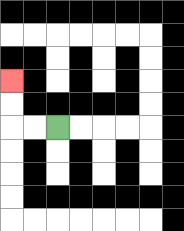{'start': '[2, 5]', 'end': '[0, 3]', 'path_directions': 'L,L,U,U', 'path_coordinates': '[[2, 5], [1, 5], [0, 5], [0, 4], [0, 3]]'}